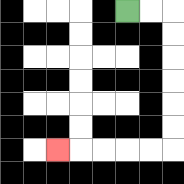{'start': '[5, 0]', 'end': '[2, 6]', 'path_directions': 'R,R,D,D,D,D,D,D,L,L,L,L,L', 'path_coordinates': '[[5, 0], [6, 0], [7, 0], [7, 1], [7, 2], [7, 3], [7, 4], [7, 5], [7, 6], [6, 6], [5, 6], [4, 6], [3, 6], [2, 6]]'}